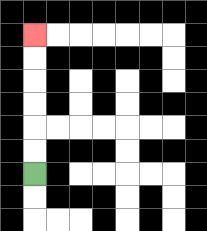{'start': '[1, 7]', 'end': '[1, 1]', 'path_directions': 'U,U,U,U,U,U', 'path_coordinates': '[[1, 7], [1, 6], [1, 5], [1, 4], [1, 3], [1, 2], [1, 1]]'}